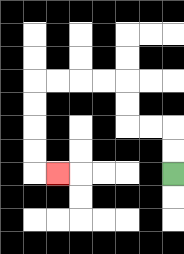{'start': '[7, 7]', 'end': '[2, 7]', 'path_directions': 'U,U,L,L,U,U,L,L,L,L,D,D,D,D,R', 'path_coordinates': '[[7, 7], [7, 6], [7, 5], [6, 5], [5, 5], [5, 4], [5, 3], [4, 3], [3, 3], [2, 3], [1, 3], [1, 4], [1, 5], [1, 6], [1, 7], [2, 7]]'}